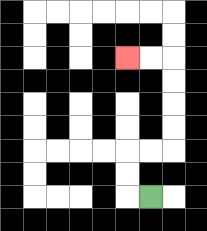{'start': '[6, 8]', 'end': '[5, 2]', 'path_directions': 'L,U,U,R,R,U,U,U,U,L,L', 'path_coordinates': '[[6, 8], [5, 8], [5, 7], [5, 6], [6, 6], [7, 6], [7, 5], [7, 4], [7, 3], [7, 2], [6, 2], [5, 2]]'}